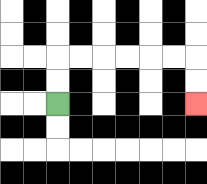{'start': '[2, 4]', 'end': '[8, 4]', 'path_directions': 'U,U,R,R,R,R,R,R,D,D', 'path_coordinates': '[[2, 4], [2, 3], [2, 2], [3, 2], [4, 2], [5, 2], [6, 2], [7, 2], [8, 2], [8, 3], [8, 4]]'}